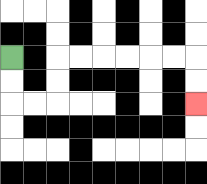{'start': '[0, 2]', 'end': '[8, 4]', 'path_directions': 'D,D,R,R,U,U,R,R,R,R,R,R,D,D', 'path_coordinates': '[[0, 2], [0, 3], [0, 4], [1, 4], [2, 4], [2, 3], [2, 2], [3, 2], [4, 2], [5, 2], [6, 2], [7, 2], [8, 2], [8, 3], [8, 4]]'}